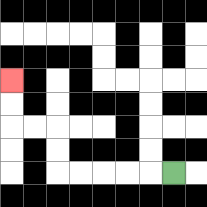{'start': '[7, 7]', 'end': '[0, 3]', 'path_directions': 'L,L,L,L,L,U,U,L,L,U,U', 'path_coordinates': '[[7, 7], [6, 7], [5, 7], [4, 7], [3, 7], [2, 7], [2, 6], [2, 5], [1, 5], [0, 5], [0, 4], [0, 3]]'}